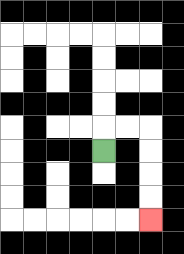{'start': '[4, 6]', 'end': '[6, 9]', 'path_directions': 'U,R,R,D,D,D,D', 'path_coordinates': '[[4, 6], [4, 5], [5, 5], [6, 5], [6, 6], [6, 7], [6, 8], [6, 9]]'}